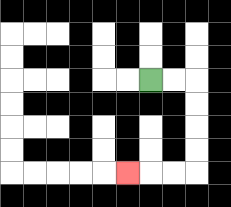{'start': '[6, 3]', 'end': '[5, 7]', 'path_directions': 'R,R,D,D,D,D,L,L,L', 'path_coordinates': '[[6, 3], [7, 3], [8, 3], [8, 4], [8, 5], [8, 6], [8, 7], [7, 7], [6, 7], [5, 7]]'}